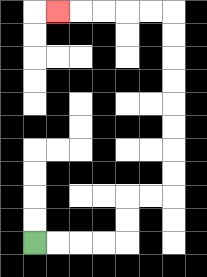{'start': '[1, 10]', 'end': '[2, 0]', 'path_directions': 'R,R,R,R,U,U,R,R,U,U,U,U,U,U,U,U,L,L,L,L,L', 'path_coordinates': '[[1, 10], [2, 10], [3, 10], [4, 10], [5, 10], [5, 9], [5, 8], [6, 8], [7, 8], [7, 7], [7, 6], [7, 5], [7, 4], [7, 3], [7, 2], [7, 1], [7, 0], [6, 0], [5, 0], [4, 0], [3, 0], [2, 0]]'}